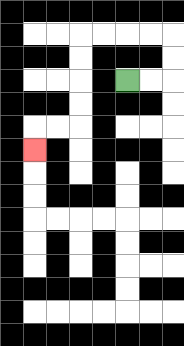{'start': '[5, 3]', 'end': '[1, 6]', 'path_directions': 'R,R,U,U,L,L,L,L,D,D,D,D,L,L,D', 'path_coordinates': '[[5, 3], [6, 3], [7, 3], [7, 2], [7, 1], [6, 1], [5, 1], [4, 1], [3, 1], [3, 2], [3, 3], [3, 4], [3, 5], [2, 5], [1, 5], [1, 6]]'}